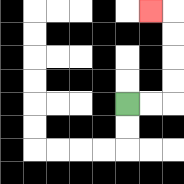{'start': '[5, 4]', 'end': '[6, 0]', 'path_directions': 'R,R,U,U,U,U,L', 'path_coordinates': '[[5, 4], [6, 4], [7, 4], [7, 3], [7, 2], [7, 1], [7, 0], [6, 0]]'}